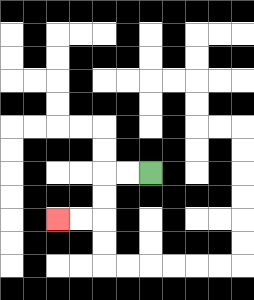{'start': '[6, 7]', 'end': '[2, 9]', 'path_directions': 'L,L,D,D,L,L', 'path_coordinates': '[[6, 7], [5, 7], [4, 7], [4, 8], [4, 9], [3, 9], [2, 9]]'}